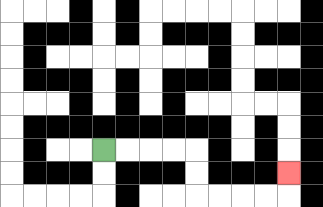{'start': '[4, 6]', 'end': '[12, 7]', 'path_directions': 'R,R,R,R,D,D,R,R,R,R,U', 'path_coordinates': '[[4, 6], [5, 6], [6, 6], [7, 6], [8, 6], [8, 7], [8, 8], [9, 8], [10, 8], [11, 8], [12, 8], [12, 7]]'}